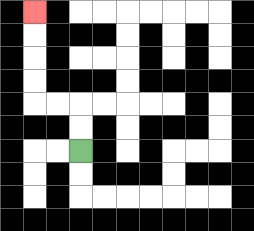{'start': '[3, 6]', 'end': '[1, 0]', 'path_directions': 'U,U,L,L,U,U,U,U', 'path_coordinates': '[[3, 6], [3, 5], [3, 4], [2, 4], [1, 4], [1, 3], [1, 2], [1, 1], [1, 0]]'}